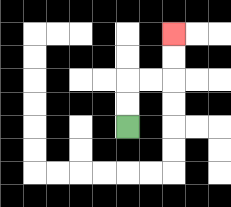{'start': '[5, 5]', 'end': '[7, 1]', 'path_directions': 'U,U,R,R,U,U', 'path_coordinates': '[[5, 5], [5, 4], [5, 3], [6, 3], [7, 3], [7, 2], [7, 1]]'}